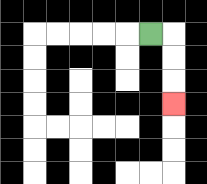{'start': '[6, 1]', 'end': '[7, 4]', 'path_directions': 'R,D,D,D', 'path_coordinates': '[[6, 1], [7, 1], [7, 2], [7, 3], [7, 4]]'}